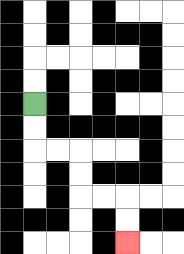{'start': '[1, 4]', 'end': '[5, 10]', 'path_directions': 'D,D,R,R,D,D,R,R,D,D', 'path_coordinates': '[[1, 4], [1, 5], [1, 6], [2, 6], [3, 6], [3, 7], [3, 8], [4, 8], [5, 8], [5, 9], [5, 10]]'}